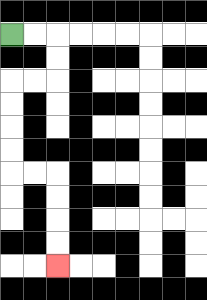{'start': '[0, 1]', 'end': '[2, 11]', 'path_directions': 'R,R,D,D,L,L,D,D,D,D,R,R,D,D,D,D', 'path_coordinates': '[[0, 1], [1, 1], [2, 1], [2, 2], [2, 3], [1, 3], [0, 3], [0, 4], [0, 5], [0, 6], [0, 7], [1, 7], [2, 7], [2, 8], [2, 9], [2, 10], [2, 11]]'}